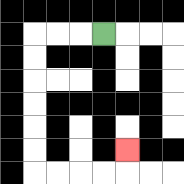{'start': '[4, 1]', 'end': '[5, 6]', 'path_directions': 'L,L,L,D,D,D,D,D,D,R,R,R,R,U', 'path_coordinates': '[[4, 1], [3, 1], [2, 1], [1, 1], [1, 2], [1, 3], [1, 4], [1, 5], [1, 6], [1, 7], [2, 7], [3, 7], [4, 7], [5, 7], [5, 6]]'}